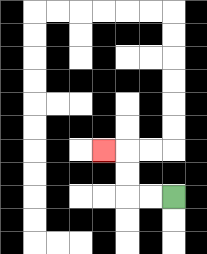{'start': '[7, 8]', 'end': '[4, 6]', 'path_directions': 'L,L,U,U,L', 'path_coordinates': '[[7, 8], [6, 8], [5, 8], [5, 7], [5, 6], [4, 6]]'}